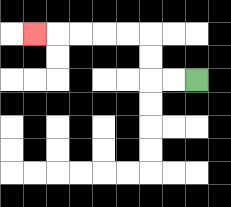{'start': '[8, 3]', 'end': '[1, 1]', 'path_directions': 'L,L,U,U,L,L,L,L,L', 'path_coordinates': '[[8, 3], [7, 3], [6, 3], [6, 2], [6, 1], [5, 1], [4, 1], [3, 1], [2, 1], [1, 1]]'}